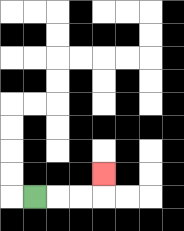{'start': '[1, 8]', 'end': '[4, 7]', 'path_directions': 'R,R,R,U', 'path_coordinates': '[[1, 8], [2, 8], [3, 8], [4, 8], [4, 7]]'}